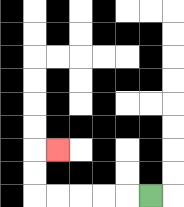{'start': '[6, 8]', 'end': '[2, 6]', 'path_directions': 'L,L,L,L,L,U,U,R', 'path_coordinates': '[[6, 8], [5, 8], [4, 8], [3, 8], [2, 8], [1, 8], [1, 7], [1, 6], [2, 6]]'}